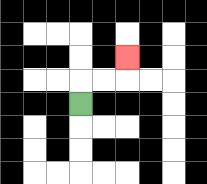{'start': '[3, 4]', 'end': '[5, 2]', 'path_directions': 'U,R,R,U', 'path_coordinates': '[[3, 4], [3, 3], [4, 3], [5, 3], [5, 2]]'}